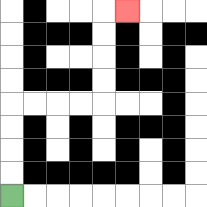{'start': '[0, 8]', 'end': '[5, 0]', 'path_directions': 'U,U,U,U,R,R,R,R,U,U,U,U,R', 'path_coordinates': '[[0, 8], [0, 7], [0, 6], [0, 5], [0, 4], [1, 4], [2, 4], [3, 4], [4, 4], [4, 3], [4, 2], [4, 1], [4, 0], [5, 0]]'}